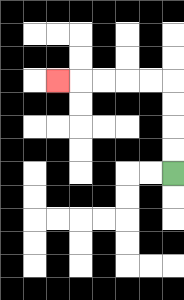{'start': '[7, 7]', 'end': '[2, 3]', 'path_directions': 'U,U,U,U,L,L,L,L,L', 'path_coordinates': '[[7, 7], [7, 6], [7, 5], [7, 4], [7, 3], [6, 3], [5, 3], [4, 3], [3, 3], [2, 3]]'}